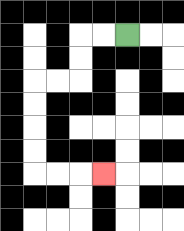{'start': '[5, 1]', 'end': '[4, 7]', 'path_directions': 'L,L,D,D,L,L,D,D,D,D,R,R,R', 'path_coordinates': '[[5, 1], [4, 1], [3, 1], [3, 2], [3, 3], [2, 3], [1, 3], [1, 4], [1, 5], [1, 6], [1, 7], [2, 7], [3, 7], [4, 7]]'}